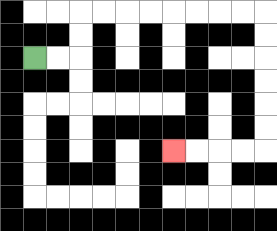{'start': '[1, 2]', 'end': '[7, 6]', 'path_directions': 'R,R,U,U,R,R,R,R,R,R,R,R,D,D,D,D,D,D,L,L,L,L', 'path_coordinates': '[[1, 2], [2, 2], [3, 2], [3, 1], [3, 0], [4, 0], [5, 0], [6, 0], [7, 0], [8, 0], [9, 0], [10, 0], [11, 0], [11, 1], [11, 2], [11, 3], [11, 4], [11, 5], [11, 6], [10, 6], [9, 6], [8, 6], [7, 6]]'}